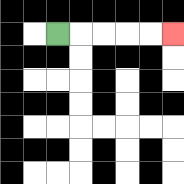{'start': '[2, 1]', 'end': '[7, 1]', 'path_directions': 'R,R,R,R,R', 'path_coordinates': '[[2, 1], [3, 1], [4, 1], [5, 1], [6, 1], [7, 1]]'}